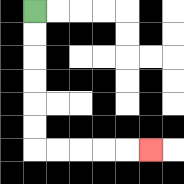{'start': '[1, 0]', 'end': '[6, 6]', 'path_directions': 'D,D,D,D,D,D,R,R,R,R,R', 'path_coordinates': '[[1, 0], [1, 1], [1, 2], [1, 3], [1, 4], [1, 5], [1, 6], [2, 6], [3, 6], [4, 6], [5, 6], [6, 6]]'}